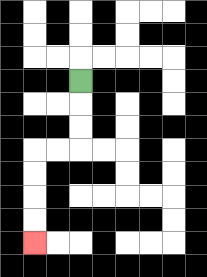{'start': '[3, 3]', 'end': '[1, 10]', 'path_directions': 'D,D,D,L,L,D,D,D,D', 'path_coordinates': '[[3, 3], [3, 4], [3, 5], [3, 6], [2, 6], [1, 6], [1, 7], [1, 8], [1, 9], [1, 10]]'}